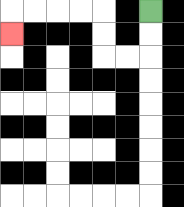{'start': '[6, 0]', 'end': '[0, 1]', 'path_directions': 'D,D,L,L,U,U,L,L,L,L,D', 'path_coordinates': '[[6, 0], [6, 1], [6, 2], [5, 2], [4, 2], [4, 1], [4, 0], [3, 0], [2, 0], [1, 0], [0, 0], [0, 1]]'}